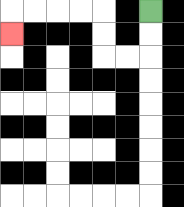{'start': '[6, 0]', 'end': '[0, 1]', 'path_directions': 'D,D,L,L,U,U,L,L,L,L,D', 'path_coordinates': '[[6, 0], [6, 1], [6, 2], [5, 2], [4, 2], [4, 1], [4, 0], [3, 0], [2, 0], [1, 0], [0, 0], [0, 1]]'}